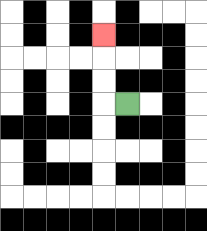{'start': '[5, 4]', 'end': '[4, 1]', 'path_directions': 'L,U,U,U', 'path_coordinates': '[[5, 4], [4, 4], [4, 3], [4, 2], [4, 1]]'}